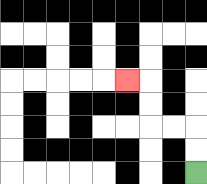{'start': '[8, 7]', 'end': '[5, 3]', 'path_directions': 'U,U,L,L,U,U,L', 'path_coordinates': '[[8, 7], [8, 6], [8, 5], [7, 5], [6, 5], [6, 4], [6, 3], [5, 3]]'}